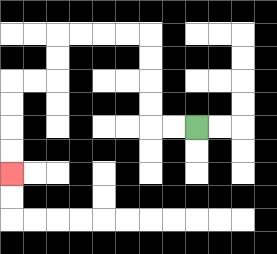{'start': '[8, 5]', 'end': '[0, 7]', 'path_directions': 'L,L,U,U,U,U,L,L,L,L,D,D,L,L,D,D,D,D', 'path_coordinates': '[[8, 5], [7, 5], [6, 5], [6, 4], [6, 3], [6, 2], [6, 1], [5, 1], [4, 1], [3, 1], [2, 1], [2, 2], [2, 3], [1, 3], [0, 3], [0, 4], [0, 5], [0, 6], [0, 7]]'}